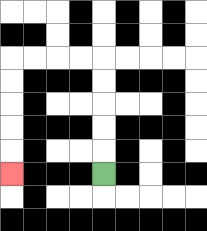{'start': '[4, 7]', 'end': '[0, 7]', 'path_directions': 'U,U,U,U,U,L,L,L,L,D,D,D,D,D', 'path_coordinates': '[[4, 7], [4, 6], [4, 5], [4, 4], [4, 3], [4, 2], [3, 2], [2, 2], [1, 2], [0, 2], [0, 3], [0, 4], [0, 5], [0, 6], [0, 7]]'}